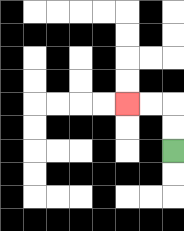{'start': '[7, 6]', 'end': '[5, 4]', 'path_directions': 'U,U,L,L', 'path_coordinates': '[[7, 6], [7, 5], [7, 4], [6, 4], [5, 4]]'}